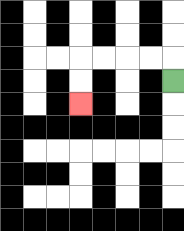{'start': '[7, 3]', 'end': '[3, 4]', 'path_directions': 'U,L,L,L,L,D,D', 'path_coordinates': '[[7, 3], [7, 2], [6, 2], [5, 2], [4, 2], [3, 2], [3, 3], [3, 4]]'}